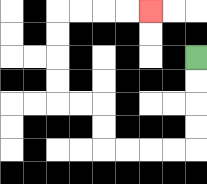{'start': '[8, 2]', 'end': '[6, 0]', 'path_directions': 'D,D,D,D,L,L,L,L,U,U,L,L,U,U,U,U,R,R,R,R', 'path_coordinates': '[[8, 2], [8, 3], [8, 4], [8, 5], [8, 6], [7, 6], [6, 6], [5, 6], [4, 6], [4, 5], [4, 4], [3, 4], [2, 4], [2, 3], [2, 2], [2, 1], [2, 0], [3, 0], [4, 0], [5, 0], [6, 0]]'}